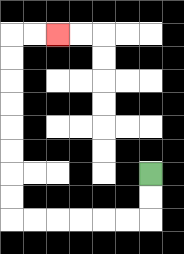{'start': '[6, 7]', 'end': '[2, 1]', 'path_directions': 'D,D,L,L,L,L,L,L,U,U,U,U,U,U,U,U,R,R', 'path_coordinates': '[[6, 7], [6, 8], [6, 9], [5, 9], [4, 9], [3, 9], [2, 9], [1, 9], [0, 9], [0, 8], [0, 7], [0, 6], [0, 5], [0, 4], [0, 3], [0, 2], [0, 1], [1, 1], [2, 1]]'}